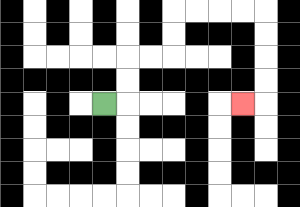{'start': '[4, 4]', 'end': '[10, 4]', 'path_directions': 'R,U,U,R,R,U,U,R,R,R,R,D,D,D,D,L', 'path_coordinates': '[[4, 4], [5, 4], [5, 3], [5, 2], [6, 2], [7, 2], [7, 1], [7, 0], [8, 0], [9, 0], [10, 0], [11, 0], [11, 1], [11, 2], [11, 3], [11, 4], [10, 4]]'}